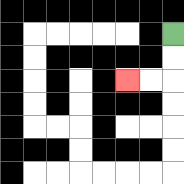{'start': '[7, 1]', 'end': '[5, 3]', 'path_directions': 'D,D,L,L', 'path_coordinates': '[[7, 1], [7, 2], [7, 3], [6, 3], [5, 3]]'}